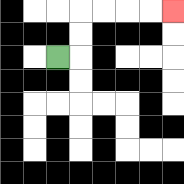{'start': '[2, 2]', 'end': '[7, 0]', 'path_directions': 'R,U,U,R,R,R,R', 'path_coordinates': '[[2, 2], [3, 2], [3, 1], [3, 0], [4, 0], [5, 0], [6, 0], [7, 0]]'}